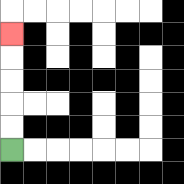{'start': '[0, 6]', 'end': '[0, 1]', 'path_directions': 'U,U,U,U,U', 'path_coordinates': '[[0, 6], [0, 5], [0, 4], [0, 3], [0, 2], [0, 1]]'}